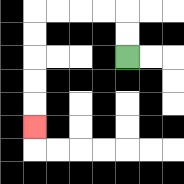{'start': '[5, 2]', 'end': '[1, 5]', 'path_directions': 'U,U,L,L,L,L,D,D,D,D,D', 'path_coordinates': '[[5, 2], [5, 1], [5, 0], [4, 0], [3, 0], [2, 0], [1, 0], [1, 1], [1, 2], [1, 3], [1, 4], [1, 5]]'}